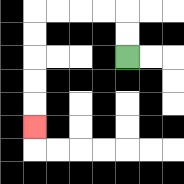{'start': '[5, 2]', 'end': '[1, 5]', 'path_directions': 'U,U,L,L,L,L,D,D,D,D,D', 'path_coordinates': '[[5, 2], [5, 1], [5, 0], [4, 0], [3, 0], [2, 0], [1, 0], [1, 1], [1, 2], [1, 3], [1, 4], [1, 5]]'}